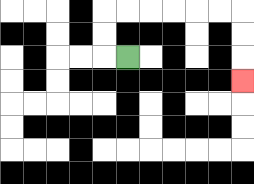{'start': '[5, 2]', 'end': '[10, 3]', 'path_directions': 'L,U,U,R,R,R,R,R,R,D,D,D', 'path_coordinates': '[[5, 2], [4, 2], [4, 1], [4, 0], [5, 0], [6, 0], [7, 0], [8, 0], [9, 0], [10, 0], [10, 1], [10, 2], [10, 3]]'}